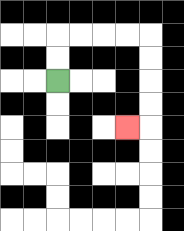{'start': '[2, 3]', 'end': '[5, 5]', 'path_directions': 'U,U,R,R,R,R,D,D,D,D,L', 'path_coordinates': '[[2, 3], [2, 2], [2, 1], [3, 1], [4, 1], [5, 1], [6, 1], [6, 2], [6, 3], [6, 4], [6, 5], [5, 5]]'}